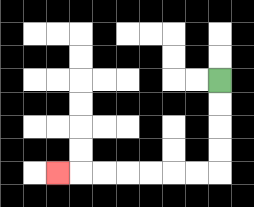{'start': '[9, 3]', 'end': '[2, 7]', 'path_directions': 'D,D,D,D,L,L,L,L,L,L,L', 'path_coordinates': '[[9, 3], [9, 4], [9, 5], [9, 6], [9, 7], [8, 7], [7, 7], [6, 7], [5, 7], [4, 7], [3, 7], [2, 7]]'}